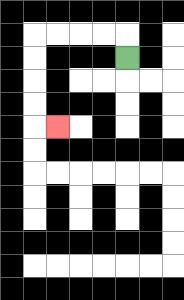{'start': '[5, 2]', 'end': '[2, 5]', 'path_directions': 'U,L,L,L,L,D,D,D,D,R', 'path_coordinates': '[[5, 2], [5, 1], [4, 1], [3, 1], [2, 1], [1, 1], [1, 2], [1, 3], [1, 4], [1, 5], [2, 5]]'}